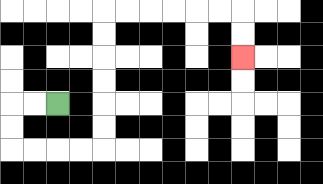{'start': '[2, 4]', 'end': '[10, 2]', 'path_directions': 'L,L,D,D,R,R,R,R,U,U,U,U,U,U,R,R,R,R,R,R,D,D', 'path_coordinates': '[[2, 4], [1, 4], [0, 4], [0, 5], [0, 6], [1, 6], [2, 6], [3, 6], [4, 6], [4, 5], [4, 4], [4, 3], [4, 2], [4, 1], [4, 0], [5, 0], [6, 0], [7, 0], [8, 0], [9, 0], [10, 0], [10, 1], [10, 2]]'}